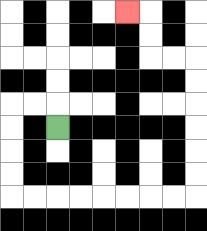{'start': '[2, 5]', 'end': '[5, 0]', 'path_directions': 'U,L,L,D,D,D,D,R,R,R,R,R,R,R,R,U,U,U,U,U,U,L,L,U,U,L', 'path_coordinates': '[[2, 5], [2, 4], [1, 4], [0, 4], [0, 5], [0, 6], [0, 7], [0, 8], [1, 8], [2, 8], [3, 8], [4, 8], [5, 8], [6, 8], [7, 8], [8, 8], [8, 7], [8, 6], [8, 5], [8, 4], [8, 3], [8, 2], [7, 2], [6, 2], [6, 1], [6, 0], [5, 0]]'}